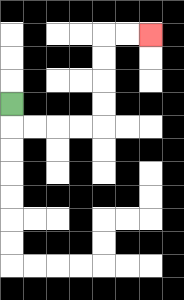{'start': '[0, 4]', 'end': '[6, 1]', 'path_directions': 'D,R,R,R,R,U,U,U,U,R,R', 'path_coordinates': '[[0, 4], [0, 5], [1, 5], [2, 5], [3, 5], [4, 5], [4, 4], [4, 3], [4, 2], [4, 1], [5, 1], [6, 1]]'}